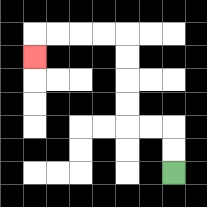{'start': '[7, 7]', 'end': '[1, 2]', 'path_directions': 'U,U,L,L,U,U,U,U,L,L,L,L,D', 'path_coordinates': '[[7, 7], [7, 6], [7, 5], [6, 5], [5, 5], [5, 4], [5, 3], [5, 2], [5, 1], [4, 1], [3, 1], [2, 1], [1, 1], [1, 2]]'}